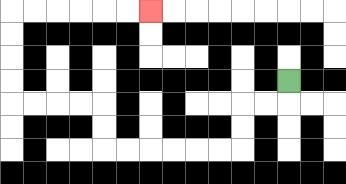{'start': '[12, 3]', 'end': '[6, 0]', 'path_directions': 'D,L,L,D,D,L,L,L,L,L,L,U,U,L,L,L,L,U,U,U,U,R,R,R,R,R,R', 'path_coordinates': '[[12, 3], [12, 4], [11, 4], [10, 4], [10, 5], [10, 6], [9, 6], [8, 6], [7, 6], [6, 6], [5, 6], [4, 6], [4, 5], [4, 4], [3, 4], [2, 4], [1, 4], [0, 4], [0, 3], [0, 2], [0, 1], [0, 0], [1, 0], [2, 0], [3, 0], [4, 0], [5, 0], [6, 0]]'}